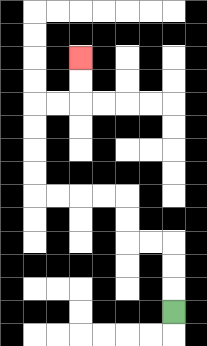{'start': '[7, 13]', 'end': '[3, 2]', 'path_directions': 'U,U,U,L,L,U,U,L,L,L,L,U,U,U,U,R,R,U,U', 'path_coordinates': '[[7, 13], [7, 12], [7, 11], [7, 10], [6, 10], [5, 10], [5, 9], [5, 8], [4, 8], [3, 8], [2, 8], [1, 8], [1, 7], [1, 6], [1, 5], [1, 4], [2, 4], [3, 4], [3, 3], [3, 2]]'}